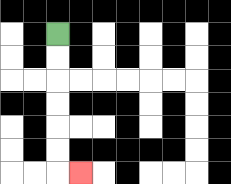{'start': '[2, 1]', 'end': '[3, 7]', 'path_directions': 'D,D,D,D,D,D,R', 'path_coordinates': '[[2, 1], [2, 2], [2, 3], [2, 4], [2, 5], [2, 6], [2, 7], [3, 7]]'}